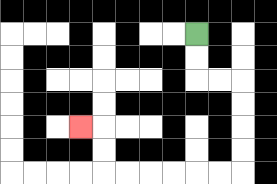{'start': '[8, 1]', 'end': '[3, 5]', 'path_directions': 'D,D,R,R,D,D,D,D,L,L,L,L,L,L,U,U,L', 'path_coordinates': '[[8, 1], [8, 2], [8, 3], [9, 3], [10, 3], [10, 4], [10, 5], [10, 6], [10, 7], [9, 7], [8, 7], [7, 7], [6, 7], [5, 7], [4, 7], [4, 6], [4, 5], [3, 5]]'}